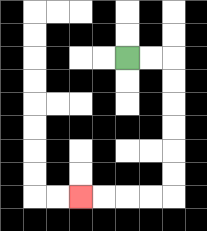{'start': '[5, 2]', 'end': '[3, 8]', 'path_directions': 'R,R,D,D,D,D,D,D,L,L,L,L', 'path_coordinates': '[[5, 2], [6, 2], [7, 2], [7, 3], [7, 4], [7, 5], [7, 6], [7, 7], [7, 8], [6, 8], [5, 8], [4, 8], [3, 8]]'}